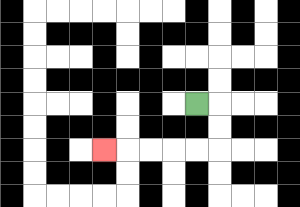{'start': '[8, 4]', 'end': '[4, 6]', 'path_directions': 'R,D,D,L,L,L,L,L', 'path_coordinates': '[[8, 4], [9, 4], [9, 5], [9, 6], [8, 6], [7, 6], [6, 6], [5, 6], [4, 6]]'}